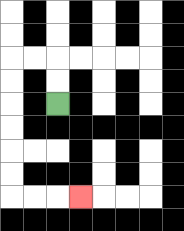{'start': '[2, 4]', 'end': '[3, 8]', 'path_directions': 'U,U,L,L,D,D,D,D,D,D,R,R,R', 'path_coordinates': '[[2, 4], [2, 3], [2, 2], [1, 2], [0, 2], [0, 3], [0, 4], [0, 5], [0, 6], [0, 7], [0, 8], [1, 8], [2, 8], [3, 8]]'}